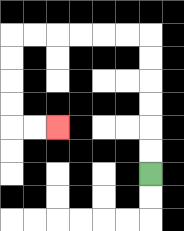{'start': '[6, 7]', 'end': '[2, 5]', 'path_directions': 'U,U,U,U,U,U,L,L,L,L,L,L,D,D,D,D,R,R', 'path_coordinates': '[[6, 7], [6, 6], [6, 5], [6, 4], [6, 3], [6, 2], [6, 1], [5, 1], [4, 1], [3, 1], [2, 1], [1, 1], [0, 1], [0, 2], [0, 3], [0, 4], [0, 5], [1, 5], [2, 5]]'}